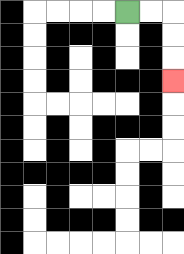{'start': '[5, 0]', 'end': '[7, 3]', 'path_directions': 'R,R,D,D,D', 'path_coordinates': '[[5, 0], [6, 0], [7, 0], [7, 1], [7, 2], [7, 3]]'}